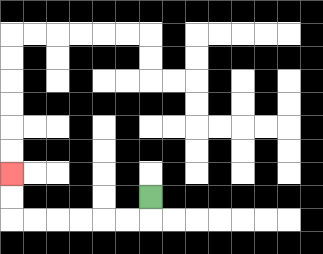{'start': '[6, 8]', 'end': '[0, 7]', 'path_directions': 'D,L,L,L,L,L,L,U,U', 'path_coordinates': '[[6, 8], [6, 9], [5, 9], [4, 9], [3, 9], [2, 9], [1, 9], [0, 9], [0, 8], [0, 7]]'}